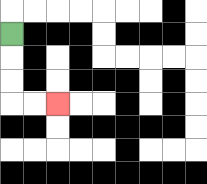{'start': '[0, 1]', 'end': '[2, 4]', 'path_directions': 'D,D,D,R,R', 'path_coordinates': '[[0, 1], [0, 2], [0, 3], [0, 4], [1, 4], [2, 4]]'}